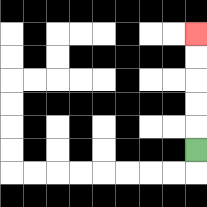{'start': '[8, 6]', 'end': '[8, 1]', 'path_directions': 'U,U,U,U,U', 'path_coordinates': '[[8, 6], [8, 5], [8, 4], [8, 3], [8, 2], [8, 1]]'}